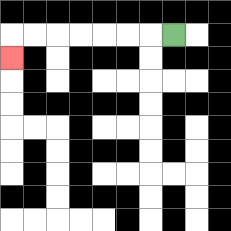{'start': '[7, 1]', 'end': '[0, 2]', 'path_directions': 'L,L,L,L,L,L,L,D', 'path_coordinates': '[[7, 1], [6, 1], [5, 1], [4, 1], [3, 1], [2, 1], [1, 1], [0, 1], [0, 2]]'}